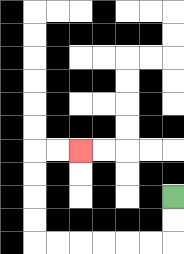{'start': '[7, 8]', 'end': '[3, 6]', 'path_directions': 'D,D,L,L,L,L,L,L,U,U,U,U,R,R', 'path_coordinates': '[[7, 8], [7, 9], [7, 10], [6, 10], [5, 10], [4, 10], [3, 10], [2, 10], [1, 10], [1, 9], [1, 8], [1, 7], [1, 6], [2, 6], [3, 6]]'}